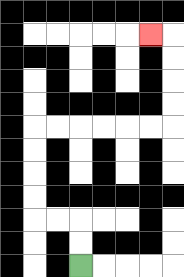{'start': '[3, 11]', 'end': '[6, 1]', 'path_directions': 'U,U,L,L,U,U,U,U,R,R,R,R,R,R,U,U,U,U,L', 'path_coordinates': '[[3, 11], [3, 10], [3, 9], [2, 9], [1, 9], [1, 8], [1, 7], [1, 6], [1, 5], [2, 5], [3, 5], [4, 5], [5, 5], [6, 5], [7, 5], [7, 4], [7, 3], [7, 2], [7, 1], [6, 1]]'}